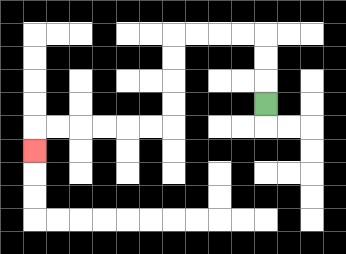{'start': '[11, 4]', 'end': '[1, 6]', 'path_directions': 'U,U,U,L,L,L,L,D,D,D,D,L,L,L,L,L,L,D', 'path_coordinates': '[[11, 4], [11, 3], [11, 2], [11, 1], [10, 1], [9, 1], [8, 1], [7, 1], [7, 2], [7, 3], [7, 4], [7, 5], [6, 5], [5, 5], [4, 5], [3, 5], [2, 5], [1, 5], [1, 6]]'}